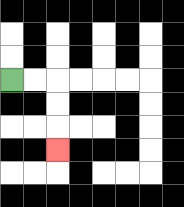{'start': '[0, 3]', 'end': '[2, 6]', 'path_directions': 'R,R,D,D,D', 'path_coordinates': '[[0, 3], [1, 3], [2, 3], [2, 4], [2, 5], [2, 6]]'}